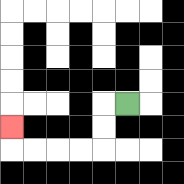{'start': '[5, 4]', 'end': '[0, 5]', 'path_directions': 'L,D,D,L,L,L,L,U', 'path_coordinates': '[[5, 4], [4, 4], [4, 5], [4, 6], [3, 6], [2, 6], [1, 6], [0, 6], [0, 5]]'}